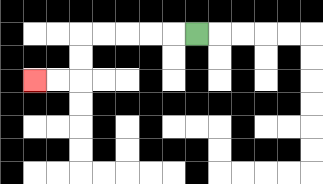{'start': '[8, 1]', 'end': '[1, 3]', 'path_directions': 'L,L,L,L,L,D,D,L,L', 'path_coordinates': '[[8, 1], [7, 1], [6, 1], [5, 1], [4, 1], [3, 1], [3, 2], [3, 3], [2, 3], [1, 3]]'}